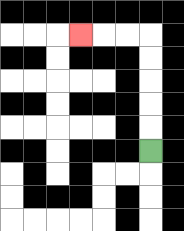{'start': '[6, 6]', 'end': '[3, 1]', 'path_directions': 'U,U,U,U,U,L,L,L', 'path_coordinates': '[[6, 6], [6, 5], [6, 4], [6, 3], [6, 2], [6, 1], [5, 1], [4, 1], [3, 1]]'}